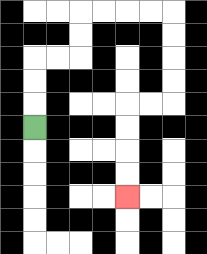{'start': '[1, 5]', 'end': '[5, 8]', 'path_directions': 'U,U,U,R,R,U,U,R,R,R,R,D,D,D,D,L,L,D,D,D,D', 'path_coordinates': '[[1, 5], [1, 4], [1, 3], [1, 2], [2, 2], [3, 2], [3, 1], [3, 0], [4, 0], [5, 0], [6, 0], [7, 0], [7, 1], [7, 2], [7, 3], [7, 4], [6, 4], [5, 4], [5, 5], [5, 6], [5, 7], [5, 8]]'}